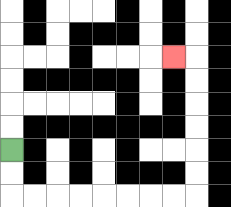{'start': '[0, 6]', 'end': '[7, 2]', 'path_directions': 'D,D,R,R,R,R,R,R,R,R,U,U,U,U,U,U,L', 'path_coordinates': '[[0, 6], [0, 7], [0, 8], [1, 8], [2, 8], [3, 8], [4, 8], [5, 8], [6, 8], [7, 8], [8, 8], [8, 7], [8, 6], [8, 5], [8, 4], [8, 3], [8, 2], [7, 2]]'}